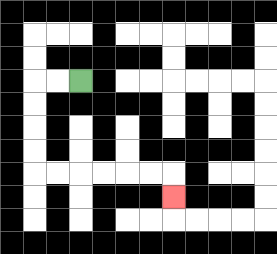{'start': '[3, 3]', 'end': '[7, 8]', 'path_directions': 'L,L,D,D,D,D,R,R,R,R,R,R,D', 'path_coordinates': '[[3, 3], [2, 3], [1, 3], [1, 4], [1, 5], [1, 6], [1, 7], [2, 7], [3, 7], [4, 7], [5, 7], [6, 7], [7, 7], [7, 8]]'}